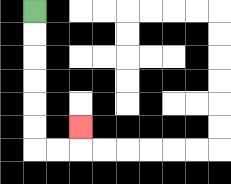{'start': '[1, 0]', 'end': '[3, 5]', 'path_directions': 'D,D,D,D,D,D,R,R,U', 'path_coordinates': '[[1, 0], [1, 1], [1, 2], [1, 3], [1, 4], [1, 5], [1, 6], [2, 6], [3, 6], [3, 5]]'}